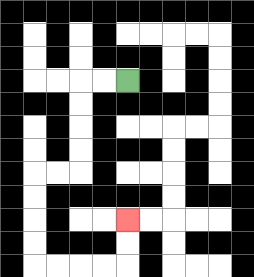{'start': '[5, 3]', 'end': '[5, 9]', 'path_directions': 'L,L,D,D,D,D,L,L,D,D,D,D,R,R,R,R,U,U', 'path_coordinates': '[[5, 3], [4, 3], [3, 3], [3, 4], [3, 5], [3, 6], [3, 7], [2, 7], [1, 7], [1, 8], [1, 9], [1, 10], [1, 11], [2, 11], [3, 11], [4, 11], [5, 11], [5, 10], [5, 9]]'}